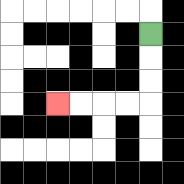{'start': '[6, 1]', 'end': '[2, 4]', 'path_directions': 'D,D,D,L,L,L,L', 'path_coordinates': '[[6, 1], [6, 2], [6, 3], [6, 4], [5, 4], [4, 4], [3, 4], [2, 4]]'}